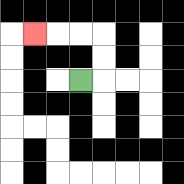{'start': '[3, 3]', 'end': '[1, 1]', 'path_directions': 'R,U,U,L,L,L', 'path_coordinates': '[[3, 3], [4, 3], [4, 2], [4, 1], [3, 1], [2, 1], [1, 1]]'}